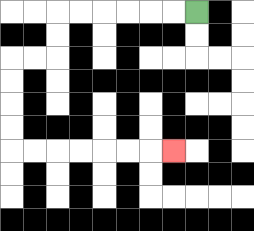{'start': '[8, 0]', 'end': '[7, 6]', 'path_directions': 'L,L,L,L,L,L,D,D,L,L,D,D,D,D,R,R,R,R,R,R,R', 'path_coordinates': '[[8, 0], [7, 0], [6, 0], [5, 0], [4, 0], [3, 0], [2, 0], [2, 1], [2, 2], [1, 2], [0, 2], [0, 3], [0, 4], [0, 5], [0, 6], [1, 6], [2, 6], [3, 6], [4, 6], [5, 6], [6, 6], [7, 6]]'}